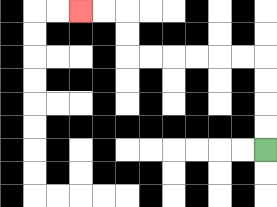{'start': '[11, 6]', 'end': '[3, 0]', 'path_directions': 'U,U,U,U,L,L,L,L,L,L,U,U,L,L', 'path_coordinates': '[[11, 6], [11, 5], [11, 4], [11, 3], [11, 2], [10, 2], [9, 2], [8, 2], [7, 2], [6, 2], [5, 2], [5, 1], [5, 0], [4, 0], [3, 0]]'}